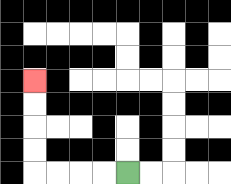{'start': '[5, 7]', 'end': '[1, 3]', 'path_directions': 'L,L,L,L,U,U,U,U', 'path_coordinates': '[[5, 7], [4, 7], [3, 7], [2, 7], [1, 7], [1, 6], [1, 5], [1, 4], [1, 3]]'}